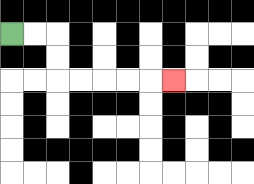{'start': '[0, 1]', 'end': '[7, 3]', 'path_directions': 'R,R,D,D,R,R,R,R,R', 'path_coordinates': '[[0, 1], [1, 1], [2, 1], [2, 2], [2, 3], [3, 3], [4, 3], [5, 3], [6, 3], [7, 3]]'}